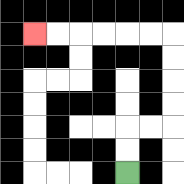{'start': '[5, 7]', 'end': '[1, 1]', 'path_directions': 'U,U,R,R,U,U,U,U,L,L,L,L,L,L', 'path_coordinates': '[[5, 7], [5, 6], [5, 5], [6, 5], [7, 5], [7, 4], [7, 3], [7, 2], [7, 1], [6, 1], [5, 1], [4, 1], [3, 1], [2, 1], [1, 1]]'}